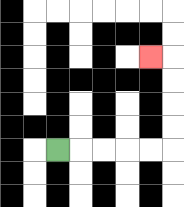{'start': '[2, 6]', 'end': '[6, 2]', 'path_directions': 'R,R,R,R,R,U,U,U,U,L', 'path_coordinates': '[[2, 6], [3, 6], [4, 6], [5, 6], [6, 6], [7, 6], [7, 5], [7, 4], [7, 3], [7, 2], [6, 2]]'}